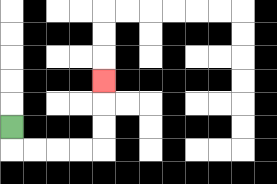{'start': '[0, 5]', 'end': '[4, 3]', 'path_directions': 'D,R,R,R,R,U,U,U', 'path_coordinates': '[[0, 5], [0, 6], [1, 6], [2, 6], [3, 6], [4, 6], [4, 5], [4, 4], [4, 3]]'}